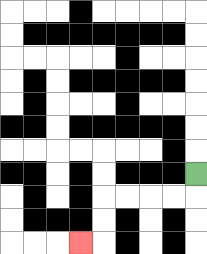{'start': '[8, 7]', 'end': '[3, 10]', 'path_directions': 'D,L,L,L,L,D,D,L', 'path_coordinates': '[[8, 7], [8, 8], [7, 8], [6, 8], [5, 8], [4, 8], [4, 9], [4, 10], [3, 10]]'}